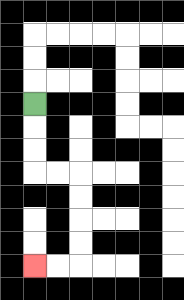{'start': '[1, 4]', 'end': '[1, 11]', 'path_directions': 'D,D,D,R,R,D,D,D,D,L,L', 'path_coordinates': '[[1, 4], [1, 5], [1, 6], [1, 7], [2, 7], [3, 7], [3, 8], [3, 9], [3, 10], [3, 11], [2, 11], [1, 11]]'}